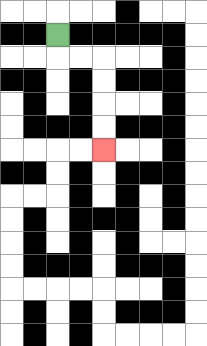{'start': '[2, 1]', 'end': '[4, 6]', 'path_directions': 'D,R,R,D,D,D,D', 'path_coordinates': '[[2, 1], [2, 2], [3, 2], [4, 2], [4, 3], [4, 4], [4, 5], [4, 6]]'}